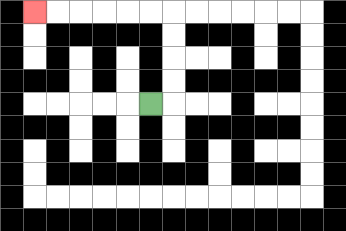{'start': '[6, 4]', 'end': '[1, 0]', 'path_directions': 'R,U,U,U,U,L,L,L,L,L,L', 'path_coordinates': '[[6, 4], [7, 4], [7, 3], [7, 2], [7, 1], [7, 0], [6, 0], [5, 0], [4, 0], [3, 0], [2, 0], [1, 0]]'}